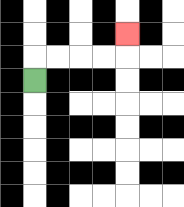{'start': '[1, 3]', 'end': '[5, 1]', 'path_directions': 'U,R,R,R,R,U', 'path_coordinates': '[[1, 3], [1, 2], [2, 2], [3, 2], [4, 2], [5, 2], [5, 1]]'}